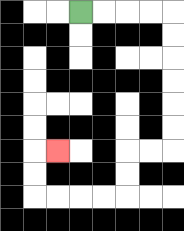{'start': '[3, 0]', 'end': '[2, 6]', 'path_directions': 'R,R,R,R,D,D,D,D,D,D,L,L,D,D,L,L,L,L,U,U,R', 'path_coordinates': '[[3, 0], [4, 0], [5, 0], [6, 0], [7, 0], [7, 1], [7, 2], [7, 3], [7, 4], [7, 5], [7, 6], [6, 6], [5, 6], [5, 7], [5, 8], [4, 8], [3, 8], [2, 8], [1, 8], [1, 7], [1, 6], [2, 6]]'}